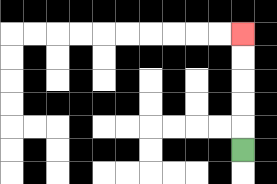{'start': '[10, 6]', 'end': '[10, 1]', 'path_directions': 'U,U,U,U,U', 'path_coordinates': '[[10, 6], [10, 5], [10, 4], [10, 3], [10, 2], [10, 1]]'}